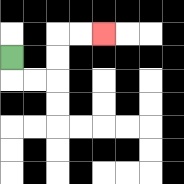{'start': '[0, 2]', 'end': '[4, 1]', 'path_directions': 'D,R,R,U,U,R,R', 'path_coordinates': '[[0, 2], [0, 3], [1, 3], [2, 3], [2, 2], [2, 1], [3, 1], [4, 1]]'}